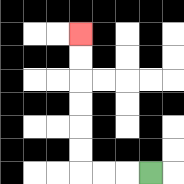{'start': '[6, 7]', 'end': '[3, 1]', 'path_directions': 'L,L,L,U,U,U,U,U,U', 'path_coordinates': '[[6, 7], [5, 7], [4, 7], [3, 7], [3, 6], [3, 5], [3, 4], [3, 3], [3, 2], [3, 1]]'}